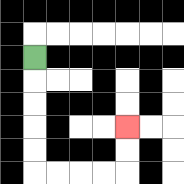{'start': '[1, 2]', 'end': '[5, 5]', 'path_directions': 'D,D,D,D,D,R,R,R,R,U,U', 'path_coordinates': '[[1, 2], [1, 3], [1, 4], [1, 5], [1, 6], [1, 7], [2, 7], [3, 7], [4, 7], [5, 7], [5, 6], [5, 5]]'}